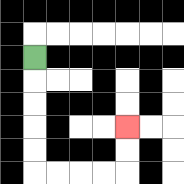{'start': '[1, 2]', 'end': '[5, 5]', 'path_directions': 'D,D,D,D,D,R,R,R,R,U,U', 'path_coordinates': '[[1, 2], [1, 3], [1, 4], [1, 5], [1, 6], [1, 7], [2, 7], [3, 7], [4, 7], [5, 7], [5, 6], [5, 5]]'}